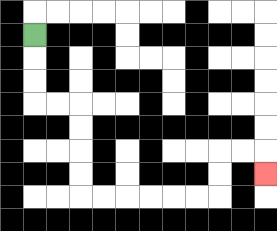{'start': '[1, 1]', 'end': '[11, 7]', 'path_directions': 'D,D,D,R,R,D,D,D,D,R,R,R,R,R,R,U,U,R,R,D', 'path_coordinates': '[[1, 1], [1, 2], [1, 3], [1, 4], [2, 4], [3, 4], [3, 5], [3, 6], [3, 7], [3, 8], [4, 8], [5, 8], [6, 8], [7, 8], [8, 8], [9, 8], [9, 7], [9, 6], [10, 6], [11, 6], [11, 7]]'}